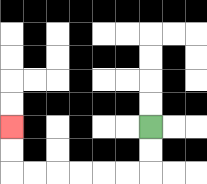{'start': '[6, 5]', 'end': '[0, 5]', 'path_directions': 'D,D,L,L,L,L,L,L,U,U', 'path_coordinates': '[[6, 5], [6, 6], [6, 7], [5, 7], [4, 7], [3, 7], [2, 7], [1, 7], [0, 7], [0, 6], [0, 5]]'}